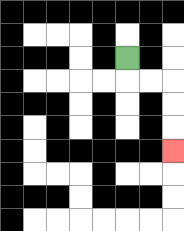{'start': '[5, 2]', 'end': '[7, 6]', 'path_directions': 'D,R,R,D,D,D', 'path_coordinates': '[[5, 2], [5, 3], [6, 3], [7, 3], [7, 4], [7, 5], [7, 6]]'}